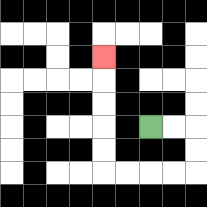{'start': '[6, 5]', 'end': '[4, 2]', 'path_directions': 'R,R,D,D,L,L,L,L,U,U,U,U,U', 'path_coordinates': '[[6, 5], [7, 5], [8, 5], [8, 6], [8, 7], [7, 7], [6, 7], [5, 7], [4, 7], [4, 6], [4, 5], [4, 4], [4, 3], [4, 2]]'}